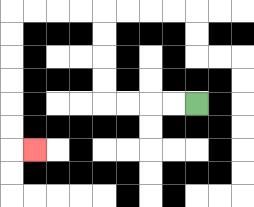{'start': '[8, 4]', 'end': '[1, 6]', 'path_directions': 'L,L,L,L,U,U,U,U,L,L,L,L,D,D,D,D,D,D,R', 'path_coordinates': '[[8, 4], [7, 4], [6, 4], [5, 4], [4, 4], [4, 3], [4, 2], [4, 1], [4, 0], [3, 0], [2, 0], [1, 0], [0, 0], [0, 1], [0, 2], [0, 3], [0, 4], [0, 5], [0, 6], [1, 6]]'}